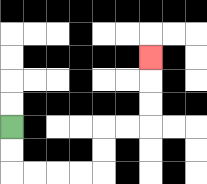{'start': '[0, 5]', 'end': '[6, 2]', 'path_directions': 'D,D,R,R,R,R,U,U,R,R,U,U,U', 'path_coordinates': '[[0, 5], [0, 6], [0, 7], [1, 7], [2, 7], [3, 7], [4, 7], [4, 6], [4, 5], [5, 5], [6, 5], [6, 4], [6, 3], [6, 2]]'}